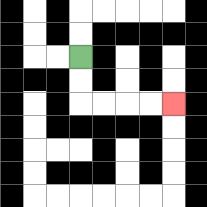{'start': '[3, 2]', 'end': '[7, 4]', 'path_directions': 'D,D,R,R,R,R', 'path_coordinates': '[[3, 2], [3, 3], [3, 4], [4, 4], [5, 4], [6, 4], [7, 4]]'}